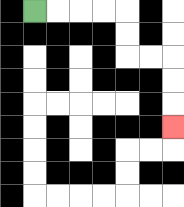{'start': '[1, 0]', 'end': '[7, 5]', 'path_directions': 'R,R,R,R,D,D,R,R,D,D,D', 'path_coordinates': '[[1, 0], [2, 0], [3, 0], [4, 0], [5, 0], [5, 1], [5, 2], [6, 2], [7, 2], [7, 3], [7, 4], [7, 5]]'}